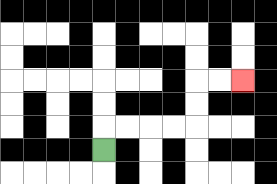{'start': '[4, 6]', 'end': '[10, 3]', 'path_directions': 'U,R,R,R,R,U,U,R,R', 'path_coordinates': '[[4, 6], [4, 5], [5, 5], [6, 5], [7, 5], [8, 5], [8, 4], [8, 3], [9, 3], [10, 3]]'}